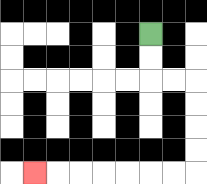{'start': '[6, 1]', 'end': '[1, 7]', 'path_directions': 'D,D,R,R,D,D,D,D,L,L,L,L,L,L,L', 'path_coordinates': '[[6, 1], [6, 2], [6, 3], [7, 3], [8, 3], [8, 4], [8, 5], [8, 6], [8, 7], [7, 7], [6, 7], [5, 7], [4, 7], [3, 7], [2, 7], [1, 7]]'}